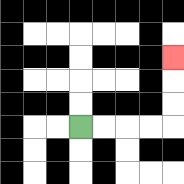{'start': '[3, 5]', 'end': '[7, 2]', 'path_directions': 'R,R,R,R,U,U,U', 'path_coordinates': '[[3, 5], [4, 5], [5, 5], [6, 5], [7, 5], [7, 4], [7, 3], [7, 2]]'}